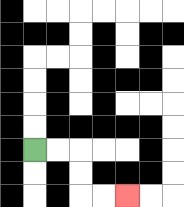{'start': '[1, 6]', 'end': '[5, 8]', 'path_directions': 'R,R,D,D,R,R', 'path_coordinates': '[[1, 6], [2, 6], [3, 6], [3, 7], [3, 8], [4, 8], [5, 8]]'}